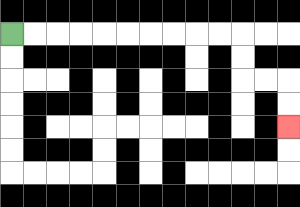{'start': '[0, 1]', 'end': '[12, 5]', 'path_directions': 'R,R,R,R,R,R,R,R,R,R,D,D,R,R,D,D', 'path_coordinates': '[[0, 1], [1, 1], [2, 1], [3, 1], [4, 1], [5, 1], [6, 1], [7, 1], [8, 1], [9, 1], [10, 1], [10, 2], [10, 3], [11, 3], [12, 3], [12, 4], [12, 5]]'}